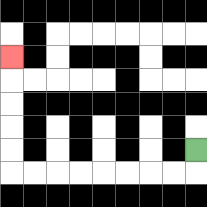{'start': '[8, 6]', 'end': '[0, 2]', 'path_directions': 'D,L,L,L,L,L,L,L,L,U,U,U,U,U', 'path_coordinates': '[[8, 6], [8, 7], [7, 7], [6, 7], [5, 7], [4, 7], [3, 7], [2, 7], [1, 7], [0, 7], [0, 6], [0, 5], [0, 4], [0, 3], [0, 2]]'}